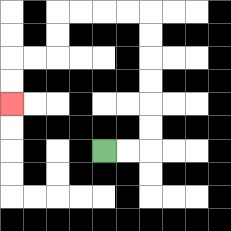{'start': '[4, 6]', 'end': '[0, 4]', 'path_directions': 'R,R,U,U,U,U,U,U,L,L,L,L,D,D,L,L,D,D', 'path_coordinates': '[[4, 6], [5, 6], [6, 6], [6, 5], [6, 4], [6, 3], [6, 2], [6, 1], [6, 0], [5, 0], [4, 0], [3, 0], [2, 0], [2, 1], [2, 2], [1, 2], [0, 2], [0, 3], [0, 4]]'}